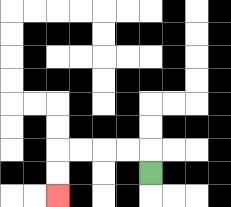{'start': '[6, 7]', 'end': '[2, 8]', 'path_directions': 'U,L,L,L,L,D,D', 'path_coordinates': '[[6, 7], [6, 6], [5, 6], [4, 6], [3, 6], [2, 6], [2, 7], [2, 8]]'}